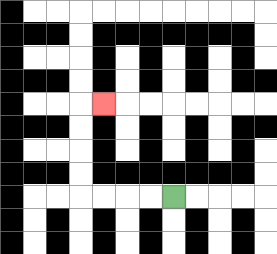{'start': '[7, 8]', 'end': '[4, 4]', 'path_directions': 'L,L,L,L,U,U,U,U,R', 'path_coordinates': '[[7, 8], [6, 8], [5, 8], [4, 8], [3, 8], [3, 7], [3, 6], [3, 5], [3, 4], [4, 4]]'}